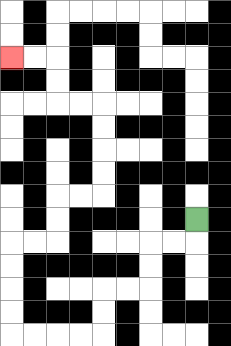{'start': '[8, 9]', 'end': '[0, 2]', 'path_directions': 'D,L,L,D,D,L,L,D,D,L,L,L,L,U,U,U,U,R,R,U,U,R,R,U,U,U,U,L,L,U,U,L,L', 'path_coordinates': '[[8, 9], [8, 10], [7, 10], [6, 10], [6, 11], [6, 12], [5, 12], [4, 12], [4, 13], [4, 14], [3, 14], [2, 14], [1, 14], [0, 14], [0, 13], [0, 12], [0, 11], [0, 10], [1, 10], [2, 10], [2, 9], [2, 8], [3, 8], [4, 8], [4, 7], [4, 6], [4, 5], [4, 4], [3, 4], [2, 4], [2, 3], [2, 2], [1, 2], [0, 2]]'}